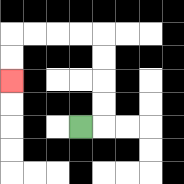{'start': '[3, 5]', 'end': '[0, 3]', 'path_directions': 'R,U,U,U,U,L,L,L,L,D,D', 'path_coordinates': '[[3, 5], [4, 5], [4, 4], [4, 3], [4, 2], [4, 1], [3, 1], [2, 1], [1, 1], [0, 1], [0, 2], [0, 3]]'}